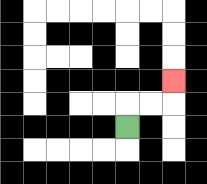{'start': '[5, 5]', 'end': '[7, 3]', 'path_directions': 'U,R,R,U', 'path_coordinates': '[[5, 5], [5, 4], [6, 4], [7, 4], [7, 3]]'}